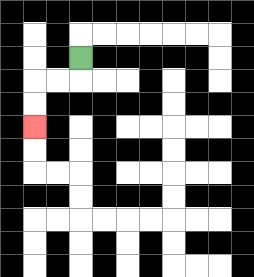{'start': '[3, 2]', 'end': '[1, 5]', 'path_directions': 'D,L,L,D,D', 'path_coordinates': '[[3, 2], [3, 3], [2, 3], [1, 3], [1, 4], [1, 5]]'}